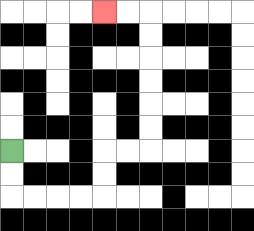{'start': '[0, 6]', 'end': '[4, 0]', 'path_directions': 'D,D,R,R,R,R,U,U,R,R,U,U,U,U,U,U,L,L', 'path_coordinates': '[[0, 6], [0, 7], [0, 8], [1, 8], [2, 8], [3, 8], [4, 8], [4, 7], [4, 6], [5, 6], [6, 6], [6, 5], [6, 4], [6, 3], [6, 2], [6, 1], [6, 0], [5, 0], [4, 0]]'}